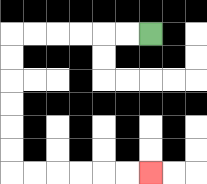{'start': '[6, 1]', 'end': '[6, 7]', 'path_directions': 'L,L,L,L,L,L,D,D,D,D,D,D,R,R,R,R,R,R', 'path_coordinates': '[[6, 1], [5, 1], [4, 1], [3, 1], [2, 1], [1, 1], [0, 1], [0, 2], [0, 3], [0, 4], [0, 5], [0, 6], [0, 7], [1, 7], [2, 7], [3, 7], [4, 7], [5, 7], [6, 7]]'}